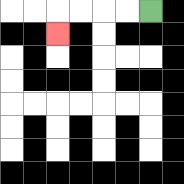{'start': '[6, 0]', 'end': '[2, 1]', 'path_directions': 'L,L,L,L,D', 'path_coordinates': '[[6, 0], [5, 0], [4, 0], [3, 0], [2, 0], [2, 1]]'}